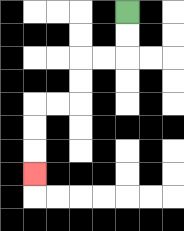{'start': '[5, 0]', 'end': '[1, 7]', 'path_directions': 'D,D,L,L,D,D,L,L,D,D,D', 'path_coordinates': '[[5, 0], [5, 1], [5, 2], [4, 2], [3, 2], [3, 3], [3, 4], [2, 4], [1, 4], [1, 5], [1, 6], [1, 7]]'}